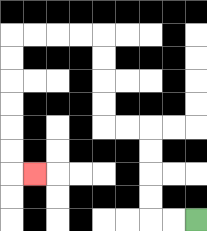{'start': '[8, 9]', 'end': '[1, 7]', 'path_directions': 'L,L,U,U,U,U,L,L,U,U,U,U,L,L,L,L,D,D,D,D,D,D,R', 'path_coordinates': '[[8, 9], [7, 9], [6, 9], [6, 8], [6, 7], [6, 6], [6, 5], [5, 5], [4, 5], [4, 4], [4, 3], [4, 2], [4, 1], [3, 1], [2, 1], [1, 1], [0, 1], [0, 2], [0, 3], [0, 4], [0, 5], [0, 6], [0, 7], [1, 7]]'}